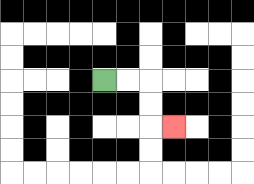{'start': '[4, 3]', 'end': '[7, 5]', 'path_directions': 'R,R,D,D,R', 'path_coordinates': '[[4, 3], [5, 3], [6, 3], [6, 4], [6, 5], [7, 5]]'}